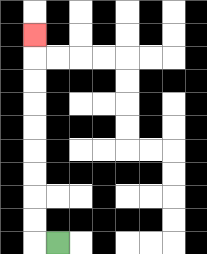{'start': '[2, 10]', 'end': '[1, 1]', 'path_directions': 'L,U,U,U,U,U,U,U,U,U', 'path_coordinates': '[[2, 10], [1, 10], [1, 9], [1, 8], [1, 7], [1, 6], [1, 5], [1, 4], [1, 3], [1, 2], [1, 1]]'}